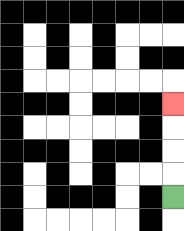{'start': '[7, 8]', 'end': '[7, 4]', 'path_directions': 'U,U,U,U', 'path_coordinates': '[[7, 8], [7, 7], [7, 6], [7, 5], [7, 4]]'}